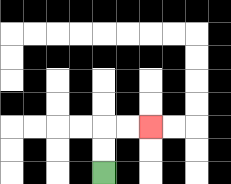{'start': '[4, 7]', 'end': '[6, 5]', 'path_directions': 'U,U,R,R', 'path_coordinates': '[[4, 7], [4, 6], [4, 5], [5, 5], [6, 5]]'}